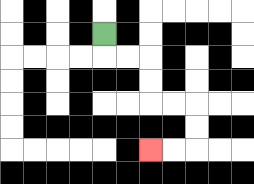{'start': '[4, 1]', 'end': '[6, 6]', 'path_directions': 'D,R,R,D,D,R,R,D,D,L,L', 'path_coordinates': '[[4, 1], [4, 2], [5, 2], [6, 2], [6, 3], [6, 4], [7, 4], [8, 4], [8, 5], [8, 6], [7, 6], [6, 6]]'}